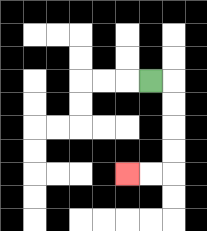{'start': '[6, 3]', 'end': '[5, 7]', 'path_directions': 'R,D,D,D,D,L,L', 'path_coordinates': '[[6, 3], [7, 3], [7, 4], [7, 5], [7, 6], [7, 7], [6, 7], [5, 7]]'}